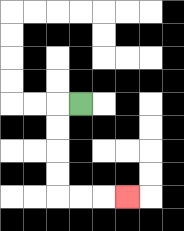{'start': '[3, 4]', 'end': '[5, 8]', 'path_directions': 'L,D,D,D,D,R,R,R', 'path_coordinates': '[[3, 4], [2, 4], [2, 5], [2, 6], [2, 7], [2, 8], [3, 8], [4, 8], [5, 8]]'}